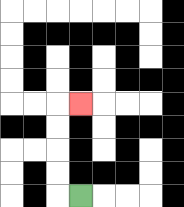{'start': '[3, 8]', 'end': '[3, 4]', 'path_directions': 'L,U,U,U,U,R', 'path_coordinates': '[[3, 8], [2, 8], [2, 7], [2, 6], [2, 5], [2, 4], [3, 4]]'}